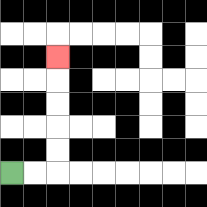{'start': '[0, 7]', 'end': '[2, 2]', 'path_directions': 'R,R,U,U,U,U,U', 'path_coordinates': '[[0, 7], [1, 7], [2, 7], [2, 6], [2, 5], [2, 4], [2, 3], [2, 2]]'}